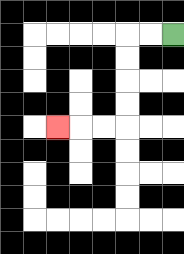{'start': '[7, 1]', 'end': '[2, 5]', 'path_directions': 'L,L,D,D,D,D,L,L,L', 'path_coordinates': '[[7, 1], [6, 1], [5, 1], [5, 2], [5, 3], [5, 4], [5, 5], [4, 5], [3, 5], [2, 5]]'}